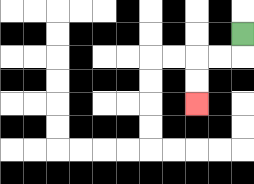{'start': '[10, 1]', 'end': '[8, 4]', 'path_directions': 'D,L,L,D,D', 'path_coordinates': '[[10, 1], [10, 2], [9, 2], [8, 2], [8, 3], [8, 4]]'}